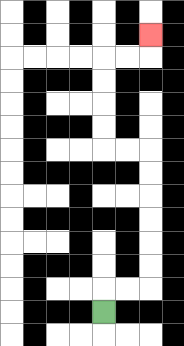{'start': '[4, 13]', 'end': '[6, 1]', 'path_directions': 'U,R,R,U,U,U,U,U,U,L,L,U,U,U,U,R,R,U', 'path_coordinates': '[[4, 13], [4, 12], [5, 12], [6, 12], [6, 11], [6, 10], [6, 9], [6, 8], [6, 7], [6, 6], [5, 6], [4, 6], [4, 5], [4, 4], [4, 3], [4, 2], [5, 2], [6, 2], [6, 1]]'}